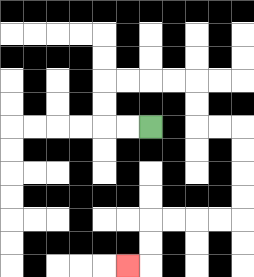{'start': '[6, 5]', 'end': '[5, 11]', 'path_directions': 'L,L,U,U,R,R,R,R,D,D,R,R,D,D,D,D,L,L,L,L,D,D,L', 'path_coordinates': '[[6, 5], [5, 5], [4, 5], [4, 4], [4, 3], [5, 3], [6, 3], [7, 3], [8, 3], [8, 4], [8, 5], [9, 5], [10, 5], [10, 6], [10, 7], [10, 8], [10, 9], [9, 9], [8, 9], [7, 9], [6, 9], [6, 10], [6, 11], [5, 11]]'}